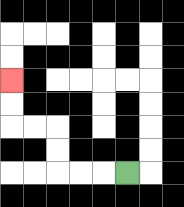{'start': '[5, 7]', 'end': '[0, 3]', 'path_directions': 'L,L,L,U,U,L,L,U,U', 'path_coordinates': '[[5, 7], [4, 7], [3, 7], [2, 7], [2, 6], [2, 5], [1, 5], [0, 5], [0, 4], [0, 3]]'}